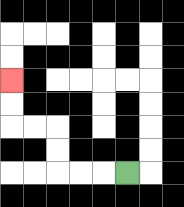{'start': '[5, 7]', 'end': '[0, 3]', 'path_directions': 'L,L,L,U,U,L,L,U,U', 'path_coordinates': '[[5, 7], [4, 7], [3, 7], [2, 7], [2, 6], [2, 5], [1, 5], [0, 5], [0, 4], [0, 3]]'}